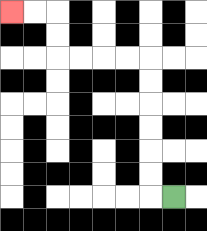{'start': '[7, 8]', 'end': '[0, 0]', 'path_directions': 'L,U,U,U,U,U,U,L,L,L,L,U,U,L,L', 'path_coordinates': '[[7, 8], [6, 8], [6, 7], [6, 6], [6, 5], [6, 4], [6, 3], [6, 2], [5, 2], [4, 2], [3, 2], [2, 2], [2, 1], [2, 0], [1, 0], [0, 0]]'}